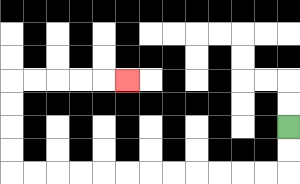{'start': '[12, 5]', 'end': '[5, 3]', 'path_directions': 'D,D,L,L,L,L,L,L,L,L,L,L,L,L,U,U,U,U,R,R,R,R,R', 'path_coordinates': '[[12, 5], [12, 6], [12, 7], [11, 7], [10, 7], [9, 7], [8, 7], [7, 7], [6, 7], [5, 7], [4, 7], [3, 7], [2, 7], [1, 7], [0, 7], [0, 6], [0, 5], [0, 4], [0, 3], [1, 3], [2, 3], [3, 3], [4, 3], [5, 3]]'}